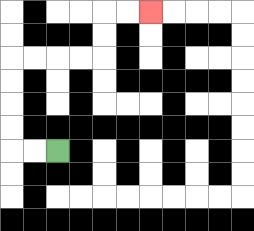{'start': '[2, 6]', 'end': '[6, 0]', 'path_directions': 'L,L,U,U,U,U,R,R,R,R,U,U,R,R', 'path_coordinates': '[[2, 6], [1, 6], [0, 6], [0, 5], [0, 4], [0, 3], [0, 2], [1, 2], [2, 2], [3, 2], [4, 2], [4, 1], [4, 0], [5, 0], [6, 0]]'}